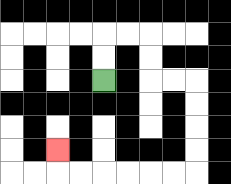{'start': '[4, 3]', 'end': '[2, 6]', 'path_directions': 'U,U,R,R,D,D,R,R,D,D,D,D,L,L,L,L,L,L,U', 'path_coordinates': '[[4, 3], [4, 2], [4, 1], [5, 1], [6, 1], [6, 2], [6, 3], [7, 3], [8, 3], [8, 4], [8, 5], [8, 6], [8, 7], [7, 7], [6, 7], [5, 7], [4, 7], [3, 7], [2, 7], [2, 6]]'}